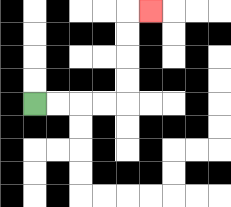{'start': '[1, 4]', 'end': '[6, 0]', 'path_directions': 'R,R,R,R,U,U,U,U,R', 'path_coordinates': '[[1, 4], [2, 4], [3, 4], [4, 4], [5, 4], [5, 3], [5, 2], [5, 1], [5, 0], [6, 0]]'}